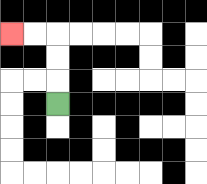{'start': '[2, 4]', 'end': '[0, 1]', 'path_directions': 'U,U,U,L,L', 'path_coordinates': '[[2, 4], [2, 3], [2, 2], [2, 1], [1, 1], [0, 1]]'}